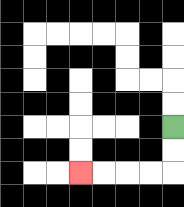{'start': '[7, 5]', 'end': '[3, 7]', 'path_directions': 'D,D,L,L,L,L', 'path_coordinates': '[[7, 5], [7, 6], [7, 7], [6, 7], [5, 7], [4, 7], [3, 7]]'}